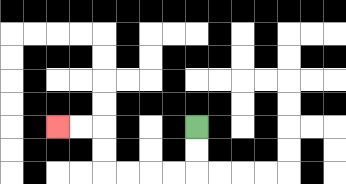{'start': '[8, 5]', 'end': '[2, 5]', 'path_directions': 'D,D,L,L,L,L,U,U,L,L', 'path_coordinates': '[[8, 5], [8, 6], [8, 7], [7, 7], [6, 7], [5, 7], [4, 7], [4, 6], [4, 5], [3, 5], [2, 5]]'}